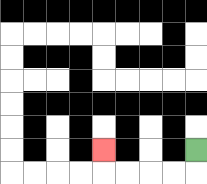{'start': '[8, 6]', 'end': '[4, 6]', 'path_directions': 'D,L,L,L,L,U', 'path_coordinates': '[[8, 6], [8, 7], [7, 7], [6, 7], [5, 7], [4, 7], [4, 6]]'}